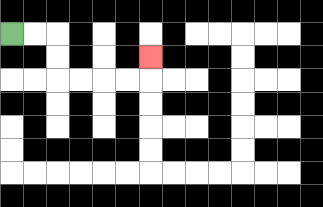{'start': '[0, 1]', 'end': '[6, 2]', 'path_directions': 'R,R,D,D,R,R,R,R,U', 'path_coordinates': '[[0, 1], [1, 1], [2, 1], [2, 2], [2, 3], [3, 3], [4, 3], [5, 3], [6, 3], [6, 2]]'}